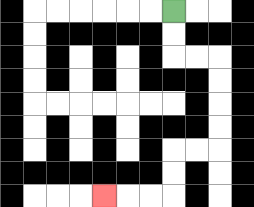{'start': '[7, 0]', 'end': '[4, 8]', 'path_directions': 'D,D,R,R,D,D,D,D,L,L,D,D,L,L,L', 'path_coordinates': '[[7, 0], [7, 1], [7, 2], [8, 2], [9, 2], [9, 3], [9, 4], [9, 5], [9, 6], [8, 6], [7, 6], [7, 7], [7, 8], [6, 8], [5, 8], [4, 8]]'}